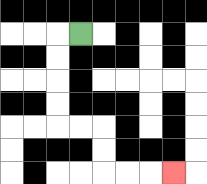{'start': '[3, 1]', 'end': '[7, 7]', 'path_directions': 'L,D,D,D,D,R,R,D,D,R,R,R', 'path_coordinates': '[[3, 1], [2, 1], [2, 2], [2, 3], [2, 4], [2, 5], [3, 5], [4, 5], [4, 6], [4, 7], [5, 7], [6, 7], [7, 7]]'}